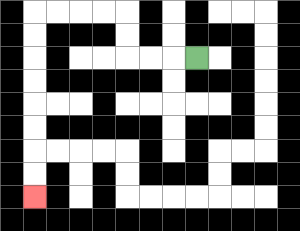{'start': '[8, 2]', 'end': '[1, 8]', 'path_directions': 'L,L,L,U,U,L,L,L,L,D,D,D,D,D,D,D,D', 'path_coordinates': '[[8, 2], [7, 2], [6, 2], [5, 2], [5, 1], [5, 0], [4, 0], [3, 0], [2, 0], [1, 0], [1, 1], [1, 2], [1, 3], [1, 4], [1, 5], [1, 6], [1, 7], [1, 8]]'}